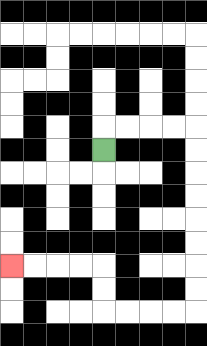{'start': '[4, 6]', 'end': '[0, 11]', 'path_directions': 'U,R,R,R,R,D,D,D,D,D,D,D,D,L,L,L,L,U,U,L,L,L,L', 'path_coordinates': '[[4, 6], [4, 5], [5, 5], [6, 5], [7, 5], [8, 5], [8, 6], [8, 7], [8, 8], [8, 9], [8, 10], [8, 11], [8, 12], [8, 13], [7, 13], [6, 13], [5, 13], [4, 13], [4, 12], [4, 11], [3, 11], [2, 11], [1, 11], [0, 11]]'}